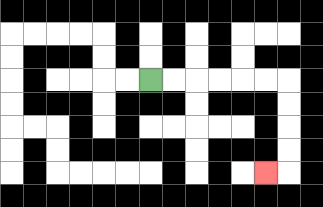{'start': '[6, 3]', 'end': '[11, 7]', 'path_directions': 'R,R,R,R,R,R,D,D,D,D,L', 'path_coordinates': '[[6, 3], [7, 3], [8, 3], [9, 3], [10, 3], [11, 3], [12, 3], [12, 4], [12, 5], [12, 6], [12, 7], [11, 7]]'}